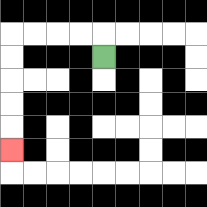{'start': '[4, 2]', 'end': '[0, 6]', 'path_directions': 'U,L,L,L,L,D,D,D,D,D', 'path_coordinates': '[[4, 2], [4, 1], [3, 1], [2, 1], [1, 1], [0, 1], [0, 2], [0, 3], [0, 4], [0, 5], [0, 6]]'}